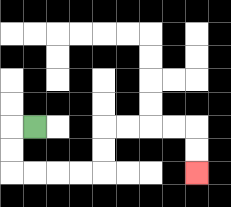{'start': '[1, 5]', 'end': '[8, 7]', 'path_directions': 'L,D,D,R,R,R,R,U,U,R,R,R,R,D,D', 'path_coordinates': '[[1, 5], [0, 5], [0, 6], [0, 7], [1, 7], [2, 7], [3, 7], [4, 7], [4, 6], [4, 5], [5, 5], [6, 5], [7, 5], [8, 5], [8, 6], [8, 7]]'}